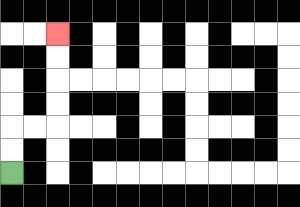{'start': '[0, 7]', 'end': '[2, 1]', 'path_directions': 'U,U,R,R,U,U,U,U', 'path_coordinates': '[[0, 7], [0, 6], [0, 5], [1, 5], [2, 5], [2, 4], [2, 3], [2, 2], [2, 1]]'}